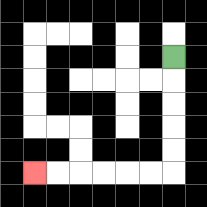{'start': '[7, 2]', 'end': '[1, 7]', 'path_directions': 'D,D,D,D,D,L,L,L,L,L,L', 'path_coordinates': '[[7, 2], [7, 3], [7, 4], [7, 5], [7, 6], [7, 7], [6, 7], [5, 7], [4, 7], [3, 7], [2, 7], [1, 7]]'}